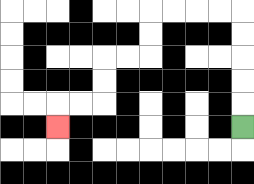{'start': '[10, 5]', 'end': '[2, 5]', 'path_directions': 'U,U,U,U,U,L,L,L,L,D,D,L,L,D,D,L,L,D', 'path_coordinates': '[[10, 5], [10, 4], [10, 3], [10, 2], [10, 1], [10, 0], [9, 0], [8, 0], [7, 0], [6, 0], [6, 1], [6, 2], [5, 2], [4, 2], [4, 3], [4, 4], [3, 4], [2, 4], [2, 5]]'}